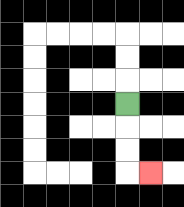{'start': '[5, 4]', 'end': '[6, 7]', 'path_directions': 'D,D,D,R', 'path_coordinates': '[[5, 4], [5, 5], [5, 6], [5, 7], [6, 7]]'}